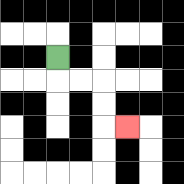{'start': '[2, 2]', 'end': '[5, 5]', 'path_directions': 'D,R,R,D,D,R', 'path_coordinates': '[[2, 2], [2, 3], [3, 3], [4, 3], [4, 4], [4, 5], [5, 5]]'}